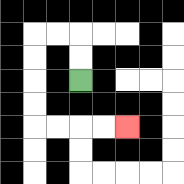{'start': '[3, 3]', 'end': '[5, 5]', 'path_directions': 'U,U,L,L,D,D,D,D,R,R,R,R', 'path_coordinates': '[[3, 3], [3, 2], [3, 1], [2, 1], [1, 1], [1, 2], [1, 3], [1, 4], [1, 5], [2, 5], [3, 5], [4, 5], [5, 5]]'}